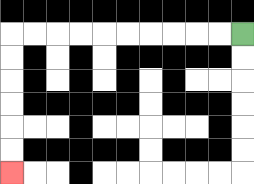{'start': '[10, 1]', 'end': '[0, 7]', 'path_directions': 'L,L,L,L,L,L,L,L,L,L,D,D,D,D,D,D', 'path_coordinates': '[[10, 1], [9, 1], [8, 1], [7, 1], [6, 1], [5, 1], [4, 1], [3, 1], [2, 1], [1, 1], [0, 1], [0, 2], [0, 3], [0, 4], [0, 5], [0, 6], [0, 7]]'}